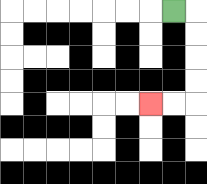{'start': '[7, 0]', 'end': '[6, 4]', 'path_directions': 'R,D,D,D,D,L,L', 'path_coordinates': '[[7, 0], [8, 0], [8, 1], [8, 2], [8, 3], [8, 4], [7, 4], [6, 4]]'}